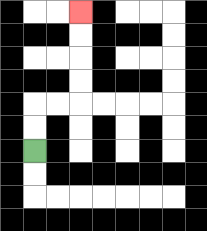{'start': '[1, 6]', 'end': '[3, 0]', 'path_directions': 'U,U,R,R,U,U,U,U', 'path_coordinates': '[[1, 6], [1, 5], [1, 4], [2, 4], [3, 4], [3, 3], [3, 2], [3, 1], [3, 0]]'}